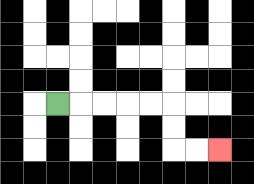{'start': '[2, 4]', 'end': '[9, 6]', 'path_directions': 'R,R,R,R,R,D,D,R,R', 'path_coordinates': '[[2, 4], [3, 4], [4, 4], [5, 4], [6, 4], [7, 4], [7, 5], [7, 6], [8, 6], [9, 6]]'}